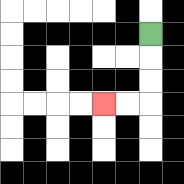{'start': '[6, 1]', 'end': '[4, 4]', 'path_directions': 'D,D,D,L,L', 'path_coordinates': '[[6, 1], [6, 2], [6, 3], [6, 4], [5, 4], [4, 4]]'}